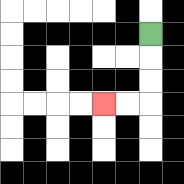{'start': '[6, 1]', 'end': '[4, 4]', 'path_directions': 'D,D,D,L,L', 'path_coordinates': '[[6, 1], [6, 2], [6, 3], [6, 4], [5, 4], [4, 4]]'}